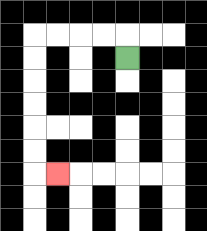{'start': '[5, 2]', 'end': '[2, 7]', 'path_directions': 'U,L,L,L,L,D,D,D,D,D,D,R', 'path_coordinates': '[[5, 2], [5, 1], [4, 1], [3, 1], [2, 1], [1, 1], [1, 2], [1, 3], [1, 4], [1, 5], [1, 6], [1, 7], [2, 7]]'}